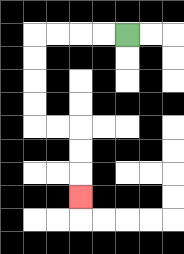{'start': '[5, 1]', 'end': '[3, 8]', 'path_directions': 'L,L,L,L,D,D,D,D,R,R,D,D,D', 'path_coordinates': '[[5, 1], [4, 1], [3, 1], [2, 1], [1, 1], [1, 2], [1, 3], [1, 4], [1, 5], [2, 5], [3, 5], [3, 6], [3, 7], [3, 8]]'}